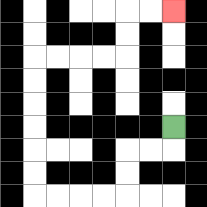{'start': '[7, 5]', 'end': '[7, 0]', 'path_directions': 'D,L,L,D,D,L,L,L,L,U,U,U,U,U,U,R,R,R,R,U,U,R,R', 'path_coordinates': '[[7, 5], [7, 6], [6, 6], [5, 6], [5, 7], [5, 8], [4, 8], [3, 8], [2, 8], [1, 8], [1, 7], [1, 6], [1, 5], [1, 4], [1, 3], [1, 2], [2, 2], [3, 2], [4, 2], [5, 2], [5, 1], [5, 0], [6, 0], [7, 0]]'}